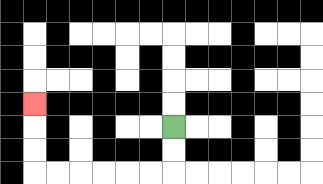{'start': '[7, 5]', 'end': '[1, 4]', 'path_directions': 'D,D,L,L,L,L,L,L,U,U,U', 'path_coordinates': '[[7, 5], [7, 6], [7, 7], [6, 7], [5, 7], [4, 7], [3, 7], [2, 7], [1, 7], [1, 6], [1, 5], [1, 4]]'}